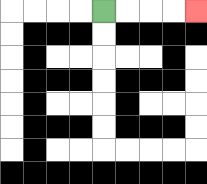{'start': '[4, 0]', 'end': '[8, 0]', 'path_directions': 'R,R,R,R', 'path_coordinates': '[[4, 0], [5, 0], [6, 0], [7, 0], [8, 0]]'}